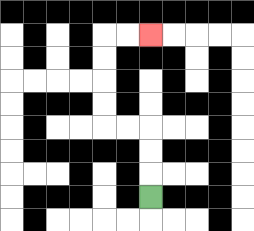{'start': '[6, 8]', 'end': '[6, 1]', 'path_directions': 'U,U,U,L,L,U,U,U,U,R,R', 'path_coordinates': '[[6, 8], [6, 7], [6, 6], [6, 5], [5, 5], [4, 5], [4, 4], [4, 3], [4, 2], [4, 1], [5, 1], [6, 1]]'}